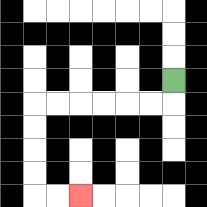{'start': '[7, 3]', 'end': '[3, 8]', 'path_directions': 'D,L,L,L,L,L,L,D,D,D,D,R,R', 'path_coordinates': '[[7, 3], [7, 4], [6, 4], [5, 4], [4, 4], [3, 4], [2, 4], [1, 4], [1, 5], [1, 6], [1, 7], [1, 8], [2, 8], [3, 8]]'}